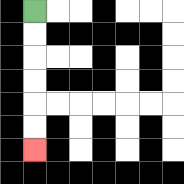{'start': '[1, 0]', 'end': '[1, 6]', 'path_directions': 'D,D,D,D,D,D', 'path_coordinates': '[[1, 0], [1, 1], [1, 2], [1, 3], [1, 4], [1, 5], [1, 6]]'}